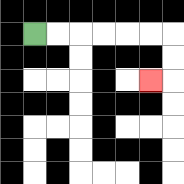{'start': '[1, 1]', 'end': '[6, 3]', 'path_directions': 'R,R,R,R,R,R,D,D,L', 'path_coordinates': '[[1, 1], [2, 1], [3, 1], [4, 1], [5, 1], [6, 1], [7, 1], [7, 2], [7, 3], [6, 3]]'}